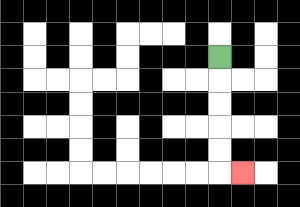{'start': '[9, 2]', 'end': '[10, 7]', 'path_directions': 'D,D,D,D,D,R', 'path_coordinates': '[[9, 2], [9, 3], [9, 4], [9, 5], [9, 6], [9, 7], [10, 7]]'}